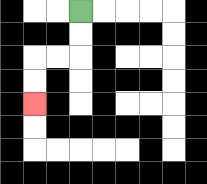{'start': '[3, 0]', 'end': '[1, 4]', 'path_directions': 'D,D,L,L,D,D', 'path_coordinates': '[[3, 0], [3, 1], [3, 2], [2, 2], [1, 2], [1, 3], [1, 4]]'}